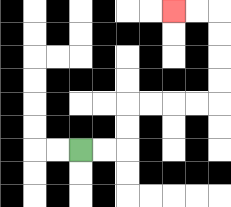{'start': '[3, 6]', 'end': '[7, 0]', 'path_directions': 'R,R,U,U,R,R,R,R,U,U,U,U,L,L', 'path_coordinates': '[[3, 6], [4, 6], [5, 6], [5, 5], [5, 4], [6, 4], [7, 4], [8, 4], [9, 4], [9, 3], [9, 2], [9, 1], [9, 0], [8, 0], [7, 0]]'}